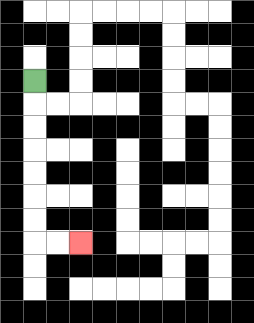{'start': '[1, 3]', 'end': '[3, 10]', 'path_directions': 'D,D,D,D,D,D,D,R,R', 'path_coordinates': '[[1, 3], [1, 4], [1, 5], [1, 6], [1, 7], [1, 8], [1, 9], [1, 10], [2, 10], [3, 10]]'}